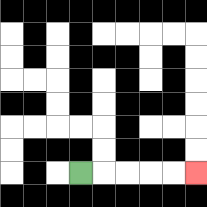{'start': '[3, 7]', 'end': '[8, 7]', 'path_directions': 'R,R,R,R,R', 'path_coordinates': '[[3, 7], [4, 7], [5, 7], [6, 7], [7, 7], [8, 7]]'}